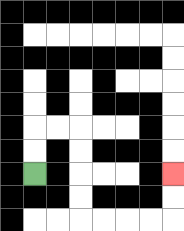{'start': '[1, 7]', 'end': '[7, 7]', 'path_directions': 'U,U,R,R,D,D,D,D,R,R,R,R,U,U', 'path_coordinates': '[[1, 7], [1, 6], [1, 5], [2, 5], [3, 5], [3, 6], [3, 7], [3, 8], [3, 9], [4, 9], [5, 9], [6, 9], [7, 9], [7, 8], [7, 7]]'}